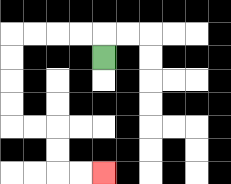{'start': '[4, 2]', 'end': '[4, 7]', 'path_directions': 'U,L,L,L,L,D,D,D,D,R,R,D,D,R,R', 'path_coordinates': '[[4, 2], [4, 1], [3, 1], [2, 1], [1, 1], [0, 1], [0, 2], [0, 3], [0, 4], [0, 5], [1, 5], [2, 5], [2, 6], [2, 7], [3, 7], [4, 7]]'}